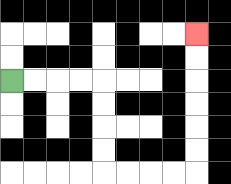{'start': '[0, 3]', 'end': '[8, 1]', 'path_directions': 'R,R,R,R,D,D,D,D,R,R,R,R,U,U,U,U,U,U', 'path_coordinates': '[[0, 3], [1, 3], [2, 3], [3, 3], [4, 3], [4, 4], [4, 5], [4, 6], [4, 7], [5, 7], [6, 7], [7, 7], [8, 7], [8, 6], [8, 5], [8, 4], [8, 3], [8, 2], [8, 1]]'}